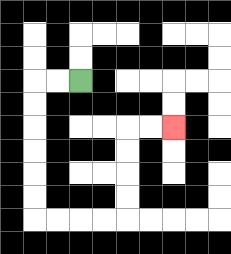{'start': '[3, 3]', 'end': '[7, 5]', 'path_directions': 'L,L,D,D,D,D,D,D,R,R,R,R,U,U,U,U,R,R', 'path_coordinates': '[[3, 3], [2, 3], [1, 3], [1, 4], [1, 5], [1, 6], [1, 7], [1, 8], [1, 9], [2, 9], [3, 9], [4, 9], [5, 9], [5, 8], [5, 7], [5, 6], [5, 5], [6, 5], [7, 5]]'}